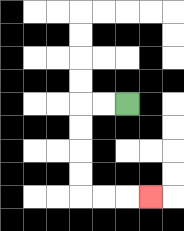{'start': '[5, 4]', 'end': '[6, 8]', 'path_directions': 'L,L,D,D,D,D,R,R,R', 'path_coordinates': '[[5, 4], [4, 4], [3, 4], [3, 5], [3, 6], [3, 7], [3, 8], [4, 8], [5, 8], [6, 8]]'}